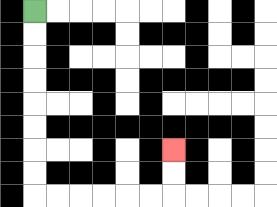{'start': '[1, 0]', 'end': '[7, 6]', 'path_directions': 'D,D,D,D,D,D,D,D,R,R,R,R,R,R,U,U', 'path_coordinates': '[[1, 0], [1, 1], [1, 2], [1, 3], [1, 4], [1, 5], [1, 6], [1, 7], [1, 8], [2, 8], [3, 8], [4, 8], [5, 8], [6, 8], [7, 8], [7, 7], [7, 6]]'}